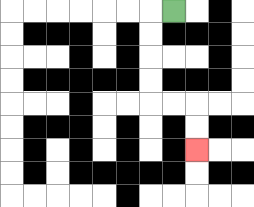{'start': '[7, 0]', 'end': '[8, 6]', 'path_directions': 'L,D,D,D,D,R,R,D,D', 'path_coordinates': '[[7, 0], [6, 0], [6, 1], [6, 2], [6, 3], [6, 4], [7, 4], [8, 4], [8, 5], [8, 6]]'}